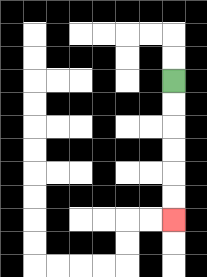{'start': '[7, 3]', 'end': '[7, 9]', 'path_directions': 'D,D,D,D,D,D', 'path_coordinates': '[[7, 3], [7, 4], [7, 5], [7, 6], [7, 7], [7, 8], [7, 9]]'}